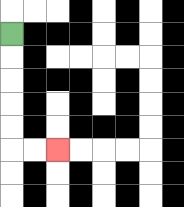{'start': '[0, 1]', 'end': '[2, 6]', 'path_directions': 'D,D,D,D,D,R,R', 'path_coordinates': '[[0, 1], [0, 2], [0, 3], [0, 4], [0, 5], [0, 6], [1, 6], [2, 6]]'}